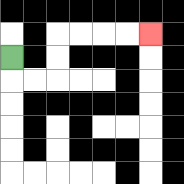{'start': '[0, 2]', 'end': '[6, 1]', 'path_directions': 'D,R,R,U,U,R,R,R,R', 'path_coordinates': '[[0, 2], [0, 3], [1, 3], [2, 3], [2, 2], [2, 1], [3, 1], [4, 1], [5, 1], [6, 1]]'}